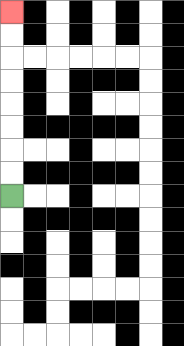{'start': '[0, 8]', 'end': '[0, 0]', 'path_directions': 'U,U,U,U,U,U,U,U', 'path_coordinates': '[[0, 8], [0, 7], [0, 6], [0, 5], [0, 4], [0, 3], [0, 2], [0, 1], [0, 0]]'}